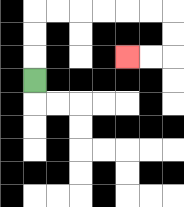{'start': '[1, 3]', 'end': '[5, 2]', 'path_directions': 'U,U,U,R,R,R,R,R,R,D,D,L,L', 'path_coordinates': '[[1, 3], [1, 2], [1, 1], [1, 0], [2, 0], [3, 0], [4, 0], [5, 0], [6, 0], [7, 0], [7, 1], [7, 2], [6, 2], [5, 2]]'}